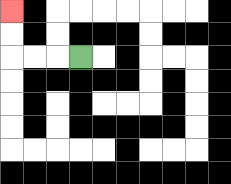{'start': '[3, 2]', 'end': '[0, 0]', 'path_directions': 'L,L,L,U,U', 'path_coordinates': '[[3, 2], [2, 2], [1, 2], [0, 2], [0, 1], [0, 0]]'}